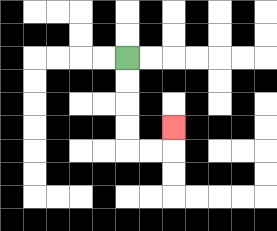{'start': '[5, 2]', 'end': '[7, 5]', 'path_directions': 'D,D,D,D,R,R,U', 'path_coordinates': '[[5, 2], [5, 3], [5, 4], [5, 5], [5, 6], [6, 6], [7, 6], [7, 5]]'}